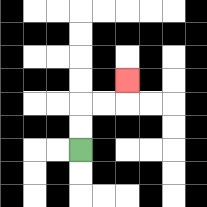{'start': '[3, 6]', 'end': '[5, 3]', 'path_directions': 'U,U,R,R,U', 'path_coordinates': '[[3, 6], [3, 5], [3, 4], [4, 4], [5, 4], [5, 3]]'}